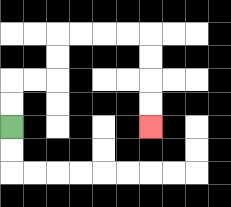{'start': '[0, 5]', 'end': '[6, 5]', 'path_directions': 'U,U,R,R,U,U,R,R,R,R,D,D,D,D', 'path_coordinates': '[[0, 5], [0, 4], [0, 3], [1, 3], [2, 3], [2, 2], [2, 1], [3, 1], [4, 1], [5, 1], [6, 1], [6, 2], [6, 3], [6, 4], [6, 5]]'}